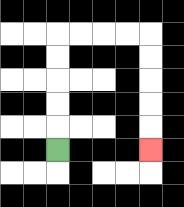{'start': '[2, 6]', 'end': '[6, 6]', 'path_directions': 'U,U,U,U,U,R,R,R,R,D,D,D,D,D', 'path_coordinates': '[[2, 6], [2, 5], [2, 4], [2, 3], [2, 2], [2, 1], [3, 1], [4, 1], [5, 1], [6, 1], [6, 2], [6, 3], [6, 4], [6, 5], [6, 6]]'}